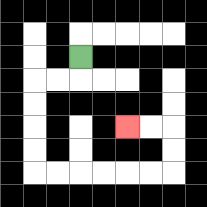{'start': '[3, 2]', 'end': '[5, 5]', 'path_directions': 'D,L,L,D,D,D,D,R,R,R,R,R,R,U,U,L,L', 'path_coordinates': '[[3, 2], [3, 3], [2, 3], [1, 3], [1, 4], [1, 5], [1, 6], [1, 7], [2, 7], [3, 7], [4, 7], [5, 7], [6, 7], [7, 7], [7, 6], [7, 5], [6, 5], [5, 5]]'}